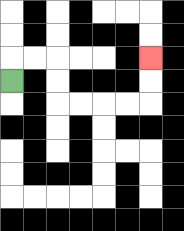{'start': '[0, 3]', 'end': '[6, 2]', 'path_directions': 'U,R,R,D,D,R,R,R,R,U,U', 'path_coordinates': '[[0, 3], [0, 2], [1, 2], [2, 2], [2, 3], [2, 4], [3, 4], [4, 4], [5, 4], [6, 4], [6, 3], [6, 2]]'}